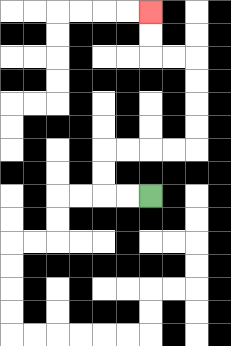{'start': '[6, 8]', 'end': '[6, 0]', 'path_directions': 'L,L,U,U,R,R,R,R,U,U,U,U,L,L,U,U', 'path_coordinates': '[[6, 8], [5, 8], [4, 8], [4, 7], [4, 6], [5, 6], [6, 6], [7, 6], [8, 6], [8, 5], [8, 4], [8, 3], [8, 2], [7, 2], [6, 2], [6, 1], [6, 0]]'}